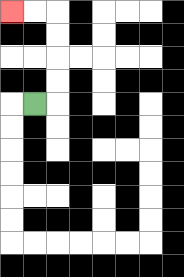{'start': '[1, 4]', 'end': '[0, 0]', 'path_directions': 'R,U,U,U,U,L,L', 'path_coordinates': '[[1, 4], [2, 4], [2, 3], [2, 2], [2, 1], [2, 0], [1, 0], [0, 0]]'}